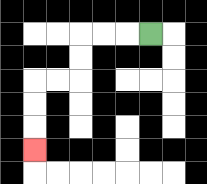{'start': '[6, 1]', 'end': '[1, 6]', 'path_directions': 'L,L,L,D,D,L,L,D,D,D', 'path_coordinates': '[[6, 1], [5, 1], [4, 1], [3, 1], [3, 2], [3, 3], [2, 3], [1, 3], [1, 4], [1, 5], [1, 6]]'}